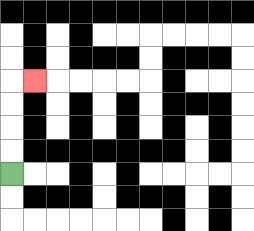{'start': '[0, 7]', 'end': '[1, 3]', 'path_directions': 'U,U,U,U,R', 'path_coordinates': '[[0, 7], [0, 6], [0, 5], [0, 4], [0, 3], [1, 3]]'}